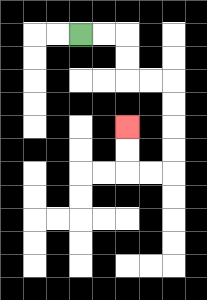{'start': '[3, 1]', 'end': '[5, 5]', 'path_directions': 'R,R,D,D,R,R,D,D,D,D,L,L,U,U', 'path_coordinates': '[[3, 1], [4, 1], [5, 1], [5, 2], [5, 3], [6, 3], [7, 3], [7, 4], [7, 5], [7, 6], [7, 7], [6, 7], [5, 7], [5, 6], [5, 5]]'}